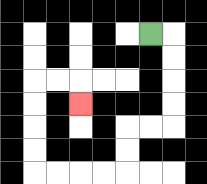{'start': '[6, 1]', 'end': '[3, 4]', 'path_directions': 'R,D,D,D,D,L,L,D,D,L,L,L,L,U,U,U,U,R,R,D', 'path_coordinates': '[[6, 1], [7, 1], [7, 2], [7, 3], [7, 4], [7, 5], [6, 5], [5, 5], [5, 6], [5, 7], [4, 7], [3, 7], [2, 7], [1, 7], [1, 6], [1, 5], [1, 4], [1, 3], [2, 3], [3, 3], [3, 4]]'}